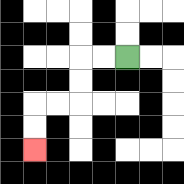{'start': '[5, 2]', 'end': '[1, 6]', 'path_directions': 'L,L,D,D,L,L,D,D', 'path_coordinates': '[[5, 2], [4, 2], [3, 2], [3, 3], [3, 4], [2, 4], [1, 4], [1, 5], [1, 6]]'}